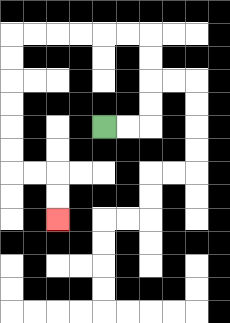{'start': '[4, 5]', 'end': '[2, 9]', 'path_directions': 'R,R,U,U,U,U,L,L,L,L,L,L,D,D,D,D,D,D,R,R,D,D', 'path_coordinates': '[[4, 5], [5, 5], [6, 5], [6, 4], [6, 3], [6, 2], [6, 1], [5, 1], [4, 1], [3, 1], [2, 1], [1, 1], [0, 1], [0, 2], [0, 3], [0, 4], [0, 5], [0, 6], [0, 7], [1, 7], [2, 7], [2, 8], [2, 9]]'}